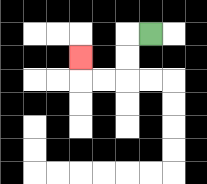{'start': '[6, 1]', 'end': '[3, 2]', 'path_directions': 'L,D,D,L,L,U', 'path_coordinates': '[[6, 1], [5, 1], [5, 2], [5, 3], [4, 3], [3, 3], [3, 2]]'}